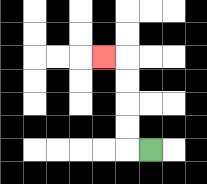{'start': '[6, 6]', 'end': '[4, 2]', 'path_directions': 'L,U,U,U,U,L', 'path_coordinates': '[[6, 6], [5, 6], [5, 5], [5, 4], [5, 3], [5, 2], [4, 2]]'}